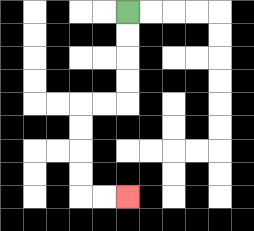{'start': '[5, 0]', 'end': '[5, 8]', 'path_directions': 'D,D,D,D,L,L,D,D,D,D,R,R', 'path_coordinates': '[[5, 0], [5, 1], [5, 2], [5, 3], [5, 4], [4, 4], [3, 4], [3, 5], [3, 6], [3, 7], [3, 8], [4, 8], [5, 8]]'}